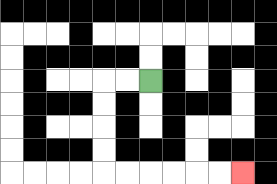{'start': '[6, 3]', 'end': '[10, 7]', 'path_directions': 'L,L,D,D,D,D,R,R,R,R,R,R', 'path_coordinates': '[[6, 3], [5, 3], [4, 3], [4, 4], [4, 5], [4, 6], [4, 7], [5, 7], [6, 7], [7, 7], [8, 7], [9, 7], [10, 7]]'}